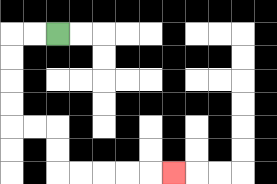{'start': '[2, 1]', 'end': '[7, 7]', 'path_directions': 'L,L,D,D,D,D,R,R,D,D,R,R,R,R,R', 'path_coordinates': '[[2, 1], [1, 1], [0, 1], [0, 2], [0, 3], [0, 4], [0, 5], [1, 5], [2, 5], [2, 6], [2, 7], [3, 7], [4, 7], [5, 7], [6, 7], [7, 7]]'}